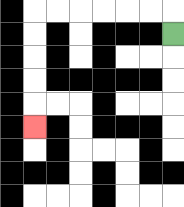{'start': '[7, 1]', 'end': '[1, 5]', 'path_directions': 'U,L,L,L,L,L,L,D,D,D,D,D', 'path_coordinates': '[[7, 1], [7, 0], [6, 0], [5, 0], [4, 0], [3, 0], [2, 0], [1, 0], [1, 1], [1, 2], [1, 3], [1, 4], [1, 5]]'}